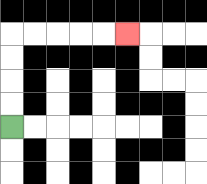{'start': '[0, 5]', 'end': '[5, 1]', 'path_directions': 'U,U,U,U,R,R,R,R,R', 'path_coordinates': '[[0, 5], [0, 4], [0, 3], [0, 2], [0, 1], [1, 1], [2, 1], [3, 1], [4, 1], [5, 1]]'}